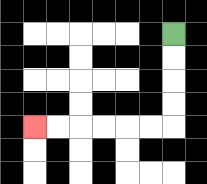{'start': '[7, 1]', 'end': '[1, 5]', 'path_directions': 'D,D,D,D,L,L,L,L,L,L', 'path_coordinates': '[[7, 1], [7, 2], [7, 3], [7, 4], [7, 5], [6, 5], [5, 5], [4, 5], [3, 5], [2, 5], [1, 5]]'}